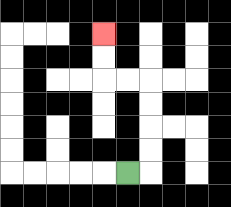{'start': '[5, 7]', 'end': '[4, 1]', 'path_directions': 'R,U,U,U,U,L,L,U,U', 'path_coordinates': '[[5, 7], [6, 7], [6, 6], [6, 5], [6, 4], [6, 3], [5, 3], [4, 3], [4, 2], [4, 1]]'}